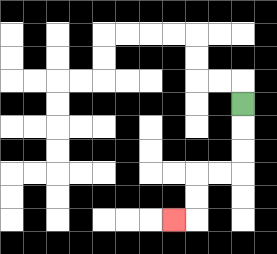{'start': '[10, 4]', 'end': '[7, 9]', 'path_directions': 'D,D,D,L,L,D,D,L', 'path_coordinates': '[[10, 4], [10, 5], [10, 6], [10, 7], [9, 7], [8, 7], [8, 8], [8, 9], [7, 9]]'}